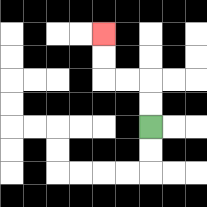{'start': '[6, 5]', 'end': '[4, 1]', 'path_directions': 'U,U,L,L,U,U', 'path_coordinates': '[[6, 5], [6, 4], [6, 3], [5, 3], [4, 3], [4, 2], [4, 1]]'}